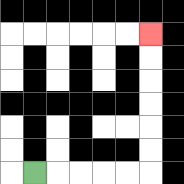{'start': '[1, 7]', 'end': '[6, 1]', 'path_directions': 'R,R,R,R,R,U,U,U,U,U,U', 'path_coordinates': '[[1, 7], [2, 7], [3, 7], [4, 7], [5, 7], [6, 7], [6, 6], [6, 5], [6, 4], [6, 3], [6, 2], [6, 1]]'}